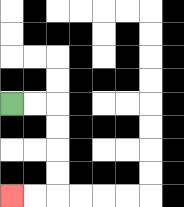{'start': '[0, 4]', 'end': '[0, 8]', 'path_directions': 'R,R,D,D,D,D,L,L', 'path_coordinates': '[[0, 4], [1, 4], [2, 4], [2, 5], [2, 6], [2, 7], [2, 8], [1, 8], [0, 8]]'}